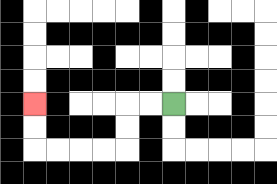{'start': '[7, 4]', 'end': '[1, 4]', 'path_directions': 'L,L,D,D,L,L,L,L,U,U', 'path_coordinates': '[[7, 4], [6, 4], [5, 4], [5, 5], [5, 6], [4, 6], [3, 6], [2, 6], [1, 6], [1, 5], [1, 4]]'}